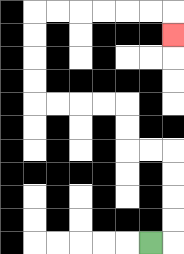{'start': '[6, 10]', 'end': '[7, 1]', 'path_directions': 'R,U,U,U,U,L,L,U,U,L,L,L,L,U,U,U,U,R,R,R,R,R,R,D', 'path_coordinates': '[[6, 10], [7, 10], [7, 9], [7, 8], [7, 7], [7, 6], [6, 6], [5, 6], [5, 5], [5, 4], [4, 4], [3, 4], [2, 4], [1, 4], [1, 3], [1, 2], [1, 1], [1, 0], [2, 0], [3, 0], [4, 0], [5, 0], [6, 0], [7, 0], [7, 1]]'}